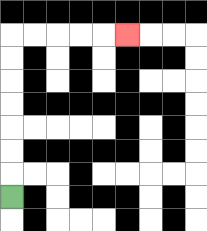{'start': '[0, 8]', 'end': '[5, 1]', 'path_directions': 'U,U,U,U,U,U,U,R,R,R,R,R', 'path_coordinates': '[[0, 8], [0, 7], [0, 6], [0, 5], [0, 4], [0, 3], [0, 2], [0, 1], [1, 1], [2, 1], [3, 1], [4, 1], [5, 1]]'}